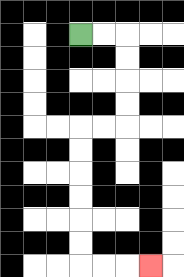{'start': '[3, 1]', 'end': '[6, 11]', 'path_directions': 'R,R,D,D,D,D,L,L,D,D,D,D,D,D,R,R,R', 'path_coordinates': '[[3, 1], [4, 1], [5, 1], [5, 2], [5, 3], [5, 4], [5, 5], [4, 5], [3, 5], [3, 6], [3, 7], [3, 8], [3, 9], [3, 10], [3, 11], [4, 11], [5, 11], [6, 11]]'}